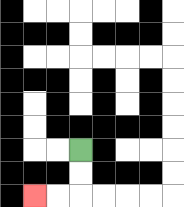{'start': '[3, 6]', 'end': '[1, 8]', 'path_directions': 'D,D,L,L', 'path_coordinates': '[[3, 6], [3, 7], [3, 8], [2, 8], [1, 8]]'}